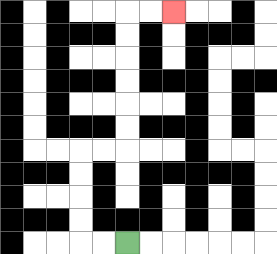{'start': '[5, 10]', 'end': '[7, 0]', 'path_directions': 'L,L,U,U,U,U,R,R,U,U,U,U,U,U,R,R', 'path_coordinates': '[[5, 10], [4, 10], [3, 10], [3, 9], [3, 8], [3, 7], [3, 6], [4, 6], [5, 6], [5, 5], [5, 4], [5, 3], [5, 2], [5, 1], [5, 0], [6, 0], [7, 0]]'}